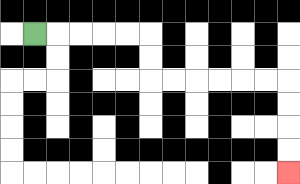{'start': '[1, 1]', 'end': '[12, 7]', 'path_directions': 'R,R,R,R,R,D,D,R,R,R,R,R,R,D,D,D,D', 'path_coordinates': '[[1, 1], [2, 1], [3, 1], [4, 1], [5, 1], [6, 1], [6, 2], [6, 3], [7, 3], [8, 3], [9, 3], [10, 3], [11, 3], [12, 3], [12, 4], [12, 5], [12, 6], [12, 7]]'}